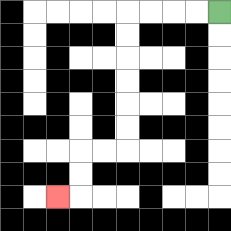{'start': '[9, 0]', 'end': '[2, 8]', 'path_directions': 'L,L,L,L,D,D,D,D,D,D,L,L,D,D,L', 'path_coordinates': '[[9, 0], [8, 0], [7, 0], [6, 0], [5, 0], [5, 1], [5, 2], [5, 3], [5, 4], [5, 5], [5, 6], [4, 6], [3, 6], [3, 7], [3, 8], [2, 8]]'}